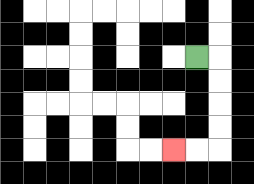{'start': '[8, 2]', 'end': '[7, 6]', 'path_directions': 'R,D,D,D,D,L,L', 'path_coordinates': '[[8, 2], [9, 2], [9, 3], [9, 4], [9, 5], [9, 6], [8, 6], [7, 6]]'}